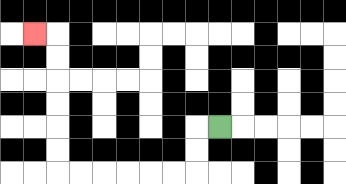{'start': '[9, 5]', 'end': '[1, 1]', 'path_directions': 'L,D,D,L,L,L,L,L,L,U,U,U,U,U,U,L', 'path_coordinates': '[[9, 5], [8, 5], [8, 6], [8, 7], [7, 7], [6, 7], [5, 7], [4, 7], [3, 7], [2, 7], [2, 6], [2, 5], [2, 4], [2, 3], [2, 2], [2, 1], [1, 1]]'}